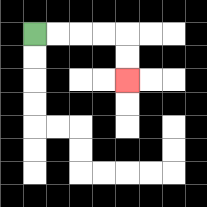{'start': '[1, 1]', 'end': '[5, 3]', 'path_directions': 'R,R,R,R,D,D', 'path_coordinates': '[[1, 1], [2, 1], [3, 1], [4, 1], [5, 1], [5, 2], [5, 3]]'}